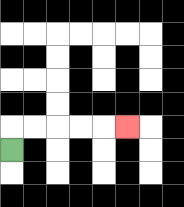{'start': '[0, 6]', 'end': '[5, 5]', 'path_directions': 'U,R,R,R,R,R', 'path_coordinates': '[[0, 6], [0, 5], [1, 5], [2, 5], [3, 5], [4, 5], [5, 5]]'}